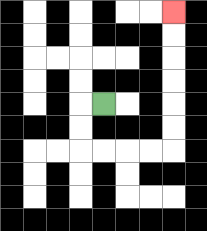{'start': '[4, 4]', 'end': '[7, 0]', 'path_directions': 'L,D,D,R,R,R,R,U,U,U,U,U,U', 'path_coordinates': '[[4, 4], [3, 4], [3, 5], [3, 6], [4, 6], [5, 6], [6, 6], [7, 6], [7, 5], [7, 4], [7, 3], [7, 2], [7, 1], [7, 0]]'}